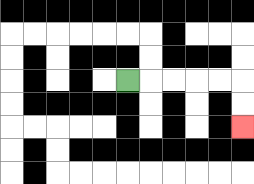{'start': '[5, 3]', 'end': '[10, 5]', 'path_directions': 'R,R,R,R,R,D,D', 'path_coordinates': '[[5, 3], [6, 3], [7, 3], [8, 3], [9, 3], [10, 3], [10, 4], [10, 5]]'}